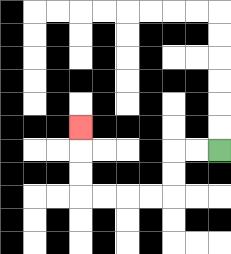{'start': '[9, 6]', 'end': '[3, 5]', 'path_directions': 'L,L,D,D,L,L,L,L,U,U,U', 'path_coordinates': '[[9, 6], [8, 6], [7, 6], [7, 7], [7, 8], [6, 8], [5, 8], [4, 8], [3, 8], [3, 7], [3, 6], [3, 5]]'}